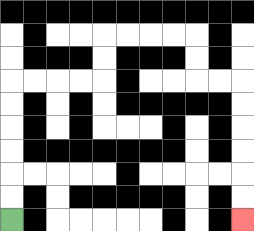{'start': '[0, 9]', 'end': '[10, 9]', 'path_directions': 'U,U,U,U,U,U,R,R,R,R,U,U,R,R,R,R,D,D,R,R,D,D,D,D,D,D', 'path_coordinates': '[[0, 9], [0, 8], [0, 7], [0, 6], [0, 5], [0, 4], [0, 3], [1, 3], [2, 3], [3, 3], [4, 3], [4, 2], [4, 1], [5, 1], [6, 1], [7, 1], [8, 1], [8, 2], [8, 3], [9, 3], [10, 3], [10, 4], [10, 5], [10, 6], [10, 7], [10, 8], [10, 9]]'}